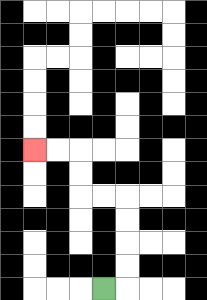{'start': '[4, 12]', 'end': '[1, 6]', 'path_directions': 'R,U,U,U,U,L,L,U,U,L,L', 'path_coordinates': '[[4, 12], [5, 12], [5, 11], [5, 10], [5, 9], [5, 8], [4, 8], [3, 8], [3, 7], [3, 6], [2, 6], [1, 6]]'}